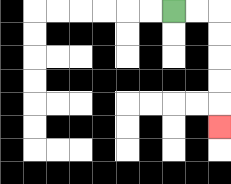{'start': '[7, 0]', 'end': '[9, 5]', 'path_directions': 'R,R,D,D,D,D,D', 'path_coordinates': '[[7, 0], [8, 0], [9, 0], [9, 1], [9, 2], [9, 3], [9, 4], [9, 5]]'}